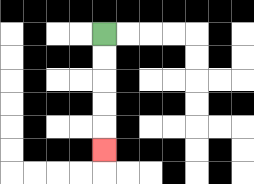{'start': '[4, 1]', 'end': '[4, 6]', 'path_directions': 'D,D,D,D,D', 'path_coordinates': '[[4, 1], [4, 2], [4, 3], [4, 4], [4, 5], [4, 6]]'}